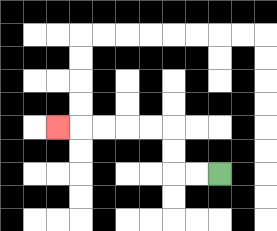{'start': '[9, 7]', 'end': '[2, 5]', 'path_directions': 'L,L,U,U,L,L,L,L,L', 'path_coordinates': '[[9, 7], [8, 7], [7, 7], [7, 6], [7, 5], [6, 5], [5, 5], [4, 5], [3, 5], [2, 5]]'}